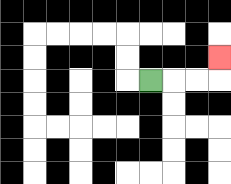{'start': '[6, 3]', 'end': '[9, 2]', 'path_directions': 'R,R,R,U', 'path_coordinates': '[[6, 3], [7, 3], [8, 3], [9, 3], [9, 2]]'}